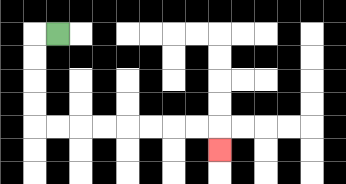{'start': '[2, 1]', 'end': '[9, 6]', 'path_directions': 'L,D,D,D,D,R,R,R,R,R,R,R,R,D', 'path_coordinates': '[[2, 1], [1, 1], [1, 2], [1, 3], [1, 4], [1, 5], [2, 5], [3, 5], [4, 5], [5, 5], [6, 5], [7, 5], [8, 5], [9, 5], [9, 6]]'}